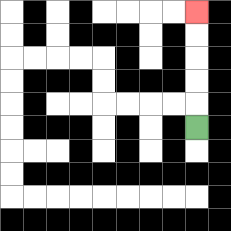{'start': '[8, 5]', 'end': '[8, 0]', 'path_directions': 'U,U,U,U,U', 'path_coordinates': '[[8, 5], [8, 4], [8, 3], [8, 2], [8, 1], [8, 0]]'}